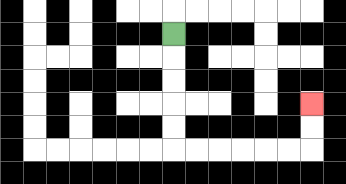{'start': '[7, 1]', 'end': '[13, 4]', 'path_directions': 'D,D,D,D,D,R,R,R,R,R,R,U,U', 'path_coordinates': '[[7, 1], [7, 2], [7, 3], [7, 4], [7, 5], [7, 6], [8, 6], [9, 6], [10, 6], [11, 6], [12, 6], [13, 6], [13, 5], [13, 4]]'}